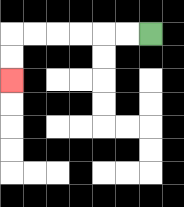{'start': '[6, 1]', 'end': '[0, 3]', 'path_directions': 'L,L,L,L,L,L,D,D', 'path_coordinates': '[[6, 1], [5, 1], [4, 1], [3, 1], [2, 1], [1, 1], [0, 1], [0, 2], [0, 3]]'}